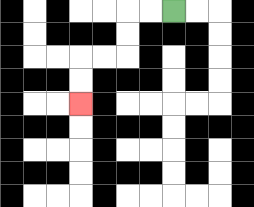{'start': '[7, 0]', 'end': '[3, 4]', 'path_directions': 'L,L,D,D,L,L,D,D', 'path_coordinates': '[[7, 0], [6, 0], [5, 0], [5, 1], [5, 2], [4, 2], [3, 2], [3, 3], [3, 4]]'}